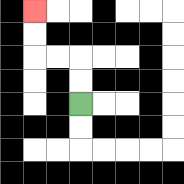{'start': '[3, 4]', 'end': '[1, 0]', 'path_directions': 'U,U,L,L,U,U', 'path_coordinates': '[[3, 4], [3, 3], [3, 2], [2, 2], [1, 2], [1, 1], [1, 0]]'}